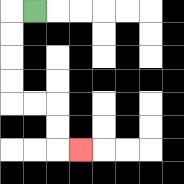{'start': '[1, 0]', 'end': '[3, 6]', 'path_directions': 'L,D,D,D,D,R,R,D,D,R', 'path_coordinates': '[[1, 0], [0, 0], [0, 1], [0, 2], [0, 3], [0, 4], [1, 4], [2, 4], [2, 5], [2, 6], [3, 6]]'}